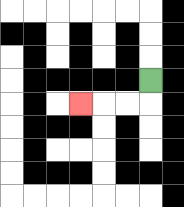{'start': '[6, 3]', 'end': '[3, 4]', 'path_directions': 'D,L,L,L', 'path_coordinates': '[[6, 3], [6, 4], [5, 4], [4, 4], [3, 4]]'}